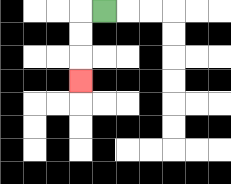{'start': '[4, 0]', 'end': '[3, 3]', 'path_directions': 'L,D,D,D', 'path_coordinates': '[[4, 0], [3, 0], [3, 1], [3, 2], [3, 3]]'}